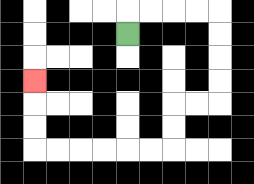{'start': '[5, 1]', 'end': '[1, 3]', 'path_directions': 'U,R,R,R,R,D,D,D,D,L,L,D,D,L,L,L,L,L,L,U,U,U', 'path_coordinates': '[[5, 1], [5, 0], [6, 0], [7, 0], [8, 0], [9, 0], [9, 1], [9, 2], [9, 3], [9, 4], [8, 4], [7, 4], [7, 5], [7, 6], [6, 6], [5, 6], [4, 6], [3, 6], [2, 6], [1, 6], [1, 5], [1, 4], [1, 3]]'}